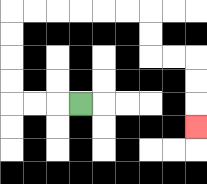{'start': '[3, 4]', 'end': '[8, 5]', 'path_directions': 'L,L,L,U,U,U,U,R,R,R,R,R,R,D,D,R,R,D,D,D', 'path_coordinates': '[[3, 4], [2, 4], [1, 4], [0, 4], [0, 3], [0, 2], [0, 1], [0, 0], [1, 0], [2, 0], [3, 0], [4, 0], [5, 0], [6, 0], [6, 1], [6, 2], [7, 2], [8, 2], [8, 3], [8, 4], [8, 5]]'}